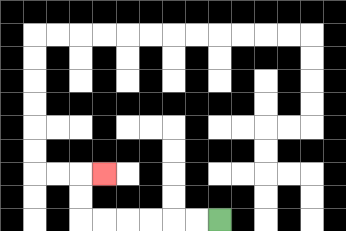{'start': '[9, 9]', 'end': '[4, 7]', 'path_directions': 'L,L,L,L,L,L,U,U,R', 'path_coordinates': '[[9, 9], [8, 9], [7, 9], [6, 9], [5, 9], [4, 9], [3, 9], [3, 8], [3, 7], [4, 7]]'}